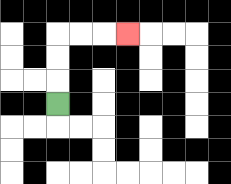{'start': '[2, 4]', 'end': '[5, 1]', 'path_directions': 'U,U,U,R,R,R', 'path_coordinates': '[[2, 4], [2, 3], [2, 2], [2, 1], [3, 1], [4, 1], [5, 1]]'}